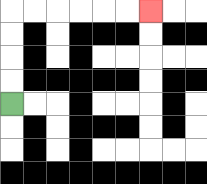{'start': '[0, 4]', 'end': '[6, 0]', 'path_directions': 'U,U,U,U,R,R,R,R,R,R', 'path_coordinates': '[[0, 4], [0, 3], [0, 2], [0, 1], [0, 0], [1, 0], [2, 0], [3, 0], [4, 0], [5, 0], [6, 0]]'}